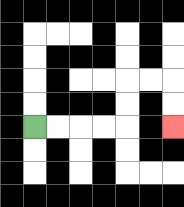{'start': '[1, 5]', 'end': '[7, 5]', 'path_directions': 'R,R,R,R,U,U,R,R,D,D', 'path_coordinates': '[[1, 5], [2, 5], [3, 5], [4, 5], [5, 5], [5, 4], [5, 3], [6, 3], [7, 3], [7, 4], [7, 5]]'}